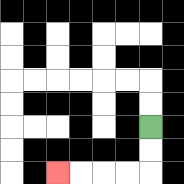{'start': '[6, 5]', 'end': '[2, 7]', 'path_directions': 'D,D,L,L,L,L', 'path_coordinates': '[[6, 5], [6, 6], [6, 7], [5, 7], [4, 7], [3, 7], [2, 7]]'}